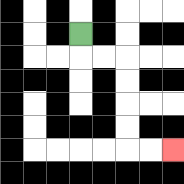{'start': '[3, 1]', 'end': '[7, 6]', 'path_directions': 'D,R,R,D,D,D,D,R,R', 'path_coordinates': '[[3, 1], [3, 2], [4, 2], [5, 2], [5, 3], [5, 4], [5, 5], [5, 6], [6, 6], [7, 6]]'}